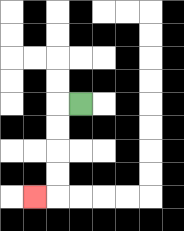{'start': '[3, 4]', 'end': '[1, 8]', 'path_directions': 'L,D,D,D,D,L', 'path_coordinates': '[[3, 4], [2, 4], [2, 5], [2, 6], [2, 7], [2, 8], [1, 8]]'}